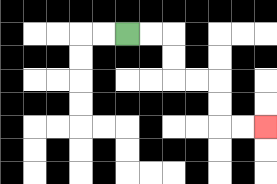{'start': '[5, 1]', 'end': '[11, 5]', 'path_directions': 'R,R,D,D,R,R,D,D,R,R', 'path_coordinates': '[[5, 1], [6, 1], [7, 1], [7, 2], [7, 3], [8, 3], [9, 3], [9, 4], [9, 5], [10, 5], [11, 5]]'}